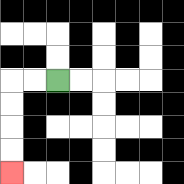{'start': '[2, 3]', 'end': '[0, 7]', 'path_directions': 'L,L,D,D,D,D', 'path_coordinates': '[[2, 3], [1, 3], [0, 3], [0, 4], [0, 5], [0, 6], [0, 7]]'}